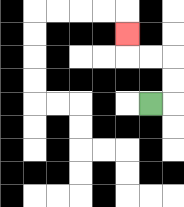{'start': '[6, 4]', 'end': '[5, 1]', 'path_directions': 'R,U,U,L,L,U', 'path_coordinates': '[[6, 4], [7, 4], [7, 3], [7, 2], [6, 2], [5, 2], [5, 1]]'}